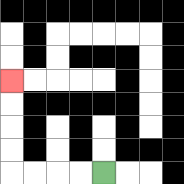{'start': '[4, 7]', 'end': '[0, 3]', 'path_directions': 'L,L,L,L,U,U,U,U', 'path_coordinates': '[[4, 7], [3, 7], [2, 7], [1, 7], [0, 7], [0, 6], [0, 5], [0, 4], [0, 3]]'}